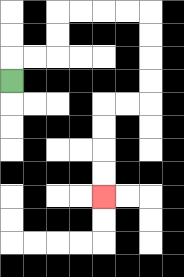{'start': '[0, 3]', 'end': '[4, 8]', 'path_directions': 'U,R,R,U,U,R,R,R,R,D,D,D,D,L,L,D,D,D,D', 'path_coordinates': '[[0, 3], [0, 2], [1, 2], [2, 2], [2, 1], [2, 0], [3, 0], [4, 0], [5, 0], [6, 0], [6, 1], [6, 2], [6, 3], [6, 4], [5, 4], [4, 4], [4, 5], [4, 6], [4, 7], [4, 8]]'}